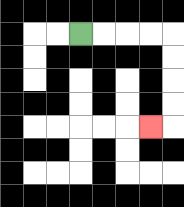{'start': '[3, 1]', 'end': '[6, 5]', 'path_directions': 'R,R,R,R,D,D,D,D,L', 'path_coordinates': '[[3, 1], [4, 1], [5, 1], [6, 1], [7, 1], [7, 2], [7, 3], [7, 4], [7, 5], [6, 5]]'}